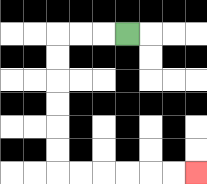{'start': '[5, 1]', 'end': '[8, 7]', 'path_directions': 'L,L,L,D,D,D,D,D,D,R,R,R,R,R,R', 'path_coordinates': '[[5, 1], [4, 1], [3, 1], [2, 1], [2, 2], [2, 3], [2, 4], [2, 5], [2, 6], [2, 7], [3, 7], [4, 7], [5, 7], [6, 7], [7, 7], [8, 7]]'}